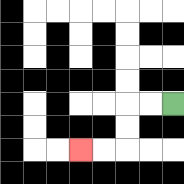{'start': '[7, 4]', 'end': '[3, 6]', 'path_directions': 'L,L,D,D,L,L', 'path_coordinates': '[[7, 4], [6, 4], [5, 4], [5, 5], [5, 6], [4, 6], [3, 6]]'}